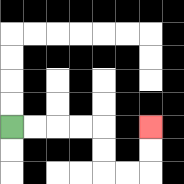{'start': '[0, 5]', 'end': '[6, 5]', 'path_directions': 'R,R,R,R,D,D,R,R,U,U', 'path_coordinates': '[[0, 5], [1, 5], [2, 5], [3, 5], [4, 5], [4, 6], [4, 7], [5, 7], [6, 7], [6, 6], [6, 5]]'}